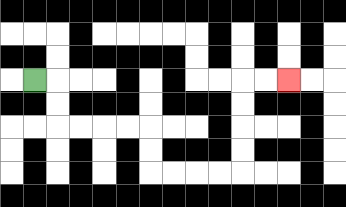{'start': '[1, 3]', 'end': '[12, 3]', 'path_directions': 'R,D,D,R,R,R,R,D,D,R,R,R,R,U,U,U,U,R,R', 'path_coordinates': '[[1, 3], [2, 3], [2, 4], [2, 5], [3, 5], [4, 5], [5, 5], [6, 5], [6, 6], [6, 7], [7, 7], [8, 7], [9, 7], [10, 7], [10, 6], [10, 5], [10, 4], [10, 3], [11, 3], [12, 3]]'}